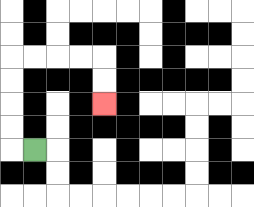{'start': '[1, 6]', 'end': '[4, 4]', 'path_directions': 'L,U,U,U,U,R,R,R,R,D,D', 'path_coordinates': '[[1, 6], [0, 6], [0, 5], [0, 4], [0, 3], [0, 2], [1, 2], [2, 2], [3, 2], [4, 2], [4, 3], [4, 4]]'}